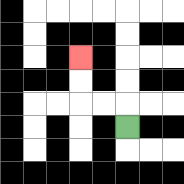{'start': '[5, 5]', 'end': '[3, 2]', 'path_directions': 'U,L,L,U,U', 'path_coordinates': '[[5, 5], [5, 4], [4, 4], [3, 4], [3, 3], [3, 2]]'}